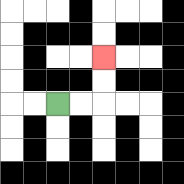{'start': '[2, 4]', 'end': '[4, 2]', 'path_directions': 'R,R,U,U', 'path_coordinates': '[[2, 4], [3, 4], [4, 4], [4, 3], [4, 2]]'}